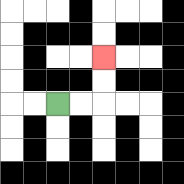{'start': '[2, 4]', 'end': '[4, 2]', 'path_directions': 'R,R,U,U', 'path_coordinates': '[[2, 4], [3, 4], [4, 4], [4, 3], [4, 2]]'}